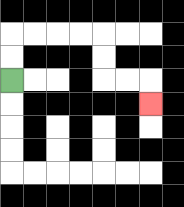{'start': '[0, 3]', 'end': '[6, 4]', 'path_directions': 'U,U,R,R,R,R,D,D,R,R,D', 'path_coordinates': '[[0, 3], [0, 2], [0, 1], [1, 1], [2, 1], [3, 1], [4, 1], [4, 2], [4, 3], [5, 3], [6, 3], [6, 4]]'}